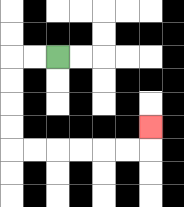{'start': '[2, 2]', 'end': '[6, 5]', 'path_directions': 'L,L,D,D,D,D,R,R,R,R,R,R,U', 'path_coordinates': '[[2, 2], [1, 2], [0, 2], [0, 3], [0, 4], [0, 5], [0, 6], [1, 6], [2, 6], [3, 6], [4, 6], [5, 6], [6, 6], [6, 5]]'}